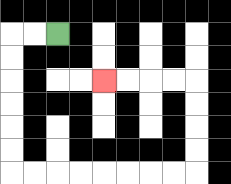{'start': '[2, 1]', 'end': '[4, 3]', 'path_directions': 'L,L,D,D,D,D,D,D,R,R,R,R,R,R,R,R,U,U,U,U,L,L,L,L', 'path_coordinates': '[[2, 1], [1, 1], [0, 1], [0, 2], [0, 3], [0, 4], [0, 5], [0, 6], [0, 7], [1, 7], [2, 7], [3, 7], [4, 7], [5, 7], [6, 7], [7, 7], [8, 7], [8, 6], [8, 5], [8, 4], [8, 3], [7, 3], [6, 3], [5, 3], [4, 3]]'}